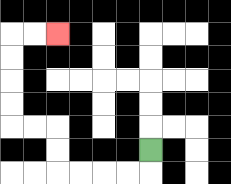{'start': '[6, 6]', 'end': '[2, 1]', 'path_directions': 'D,L,L,L,L,U,U,L,L,U,U,U,U,R,R', 'path_coordinates': '[[6, 6], [6, 7], [5, 7], [4, 7], [3, 7], [2, 7], [2, 6], [2, 5], [1, 5], [0, 5], [0, 4], [0, 3], [0, 2], [0, 1], [1, 1], [2, 1]]'}